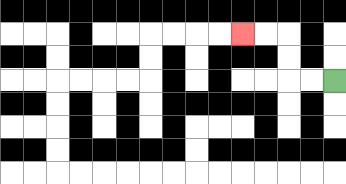{'start': '[14, 3]', 'end': '[10, 1]', 'path_directions': 'L,L,U,U,L,L', 'path_coordinates': '[[14, 3], [13, 3], [12, 3], [12, 2], [12, 1], [11, 1], [10, 1]]'}